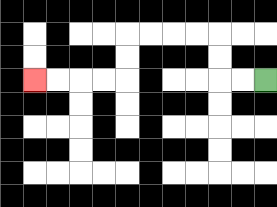{'start': '[11, 3]', 'end': '[1, 3]', 'path_directions': 'L,L,U,U,L,L,L,L,D,D,L,L,L,L', 'path_coordinates': '[[11, 3], [10, 3], [9, 3], [9, 2], [9, 1], [8, 1], [7, 1], [6, 1], [5, 1], [5, 2], [5, 3], [4, 3], [3, 3], [2, 3], [1, 3]]'}